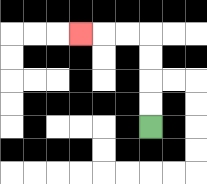{'start': '[6, 5]', 'end': '[3, 1]', 'path_directions': 'U,U,U,U,L,L,L', 'path_coordinates': '[[6, 5], [6, 4], [6, 3], [6, 2], [6, 1], [5, 1], [4, 1], [3, 1]]'}